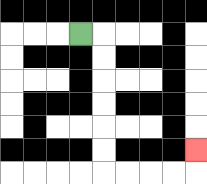{'start': '[3, 1]', 'end': '[8, 6]', 'path_directions': 'R,D,D,D,D,D,D,R,R,R,R,U', 'path_coordinates': '[[3, 1], [4, 1], [4, 2], [4, 3], [4, 4], [4, 5], [4, 6], [4, 7], [5, 7], [6, 7], [7, 7], [8, 7], [8, 6]]'}